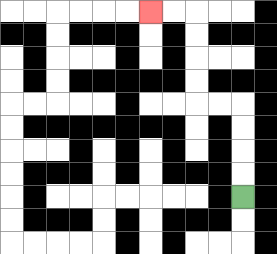{'start': '[10, 8]', 'end': '[6, 0]', 'path_directions': 'U,U,U,U,L,L,U,U,U,U,L,L', 'path_coordinates': '[[10, 8], [10, 7], [10, 6], [10, 5], [10, 4], [9, 4], [8, 4], [8, 3], [8, 2], [8, 1], [8, 0], [7, 0], [6, 0]]'}